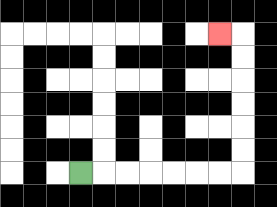{'start': '[3, 7]', 'end': '[9, 1]', 'path_directions': 'R,R,R,R,R,R,R,U,U,U,U,U,U,L', 'path_coordinates': '[[3, 7], [4, 7], [5, 7], [6, 7], [7, 7], [8, 7], [9, 7], [10, 7], [10, 6], [10, 5], [10, 4], [10, 3], [10, 2], [10, 1], [9, 1]]'}